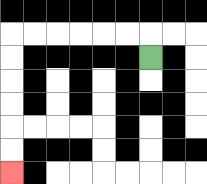{'start': '[6, 2]', 'end': '[0, 7]', 'path_directions': 'U,L,L,L,L,L,L,D,D,D,D,D,D', 'path_coordinates': '[[6, 2], [6, 1], [5, 1], [4, 1], [3, 1], [2, 1], [1, 1], [0, 1], [0, 2], [0, 3], [0, 4], [0, 5], [0, 6], [0, 7]]'}